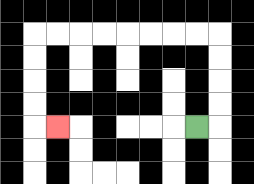{'start': '[8, 5]', 'end': '[2, 5]', 'path_directions': 'R,U,U,U,U,L,L,L,L,L,L,L,L,D,D,D,D,R', 'path_coordinates': '[[8, 5], [9, 5], [9, 4], [9, 3], [9, 2], [9, 1], [8, 1], [7, 1], [6, 1], [5, 1], [4, 1], [3, 1], [2, 1], [1, 1], [1, 2], [1, 3], [1, 4], [1, 5], [2, 5]]'}